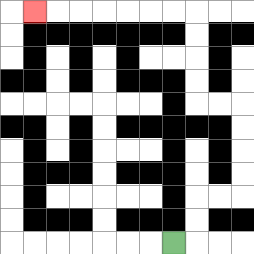{'start': '[7, 10]', 'end': '[1, 0]', 'path_directions': 'R,U,U,R,R,U,U,U,U,L,L,U,U,U,U,L,L,L,L,L,L,L', 'path_coordinates': '[[7, 10], [8, 10], [8, 9], [8, 8], [9, 8], [10, 8], [10, 7], [10, 6], [10, 5], [10, 4], [9, 4], [8, 4], [8, 3], [8, 2], [8, 1], [8, 0], [7, 0], [6, 0], [5, 0], [4, 0], [3, 0], [2, 0], [1, 0]]'}